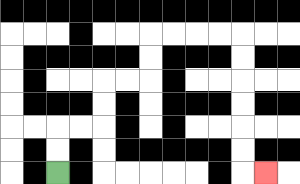{'start': '[2, 7]', 'end': '[11, 7]', 'path_directions': 'U,U,R,R,U,U,R,R,U,U,R,R,R,R,D,D,D,D,D,D,R', 'path_coordinates': '[[2, 7], [2, 6], [2, 5], [3, 5], [4, 5], [4, 4], [4, 3], [5, 3], [6, 3], [6, 2], [6, 1], [7, 1], [8, 1], [9, 1], [10, 1], [10, 2], [10, 3], [10, 4], [10, 5], [10, 6], [10, 7], [11, 7]]'}